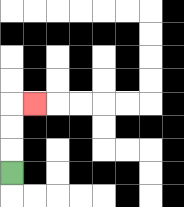{'start': '[0, 7]', 'end': '[1, 4]', 'path_directions': 'U,U,U,R', 'path_coordinates': '[[0, 7], [0, 6], [0, 5], [0, 4], [1, 4]]'}